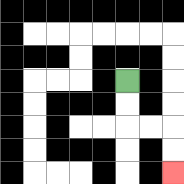{'start': '[5, 3]', 'end': '[7, 7]', 'path_directions': 'D,D,R,R,D,D', 'path_coordinates': '[[5, 3], [5, 4], [5, 5], [6, 5], [7, 5], [7, 6], [7, 7]]'}